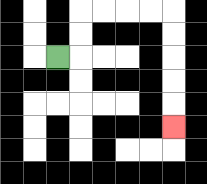{'start': '[2, 2]', 'end': '[7, 5]', 'path_directions': 'R,U,U,R,R,R,R,D,D,D,D,D', 'path_coordinates': '[[2, 2], [3, 2], [3, 1], [3, 0], [4, 0], [5, 0], [6, 0], [7, 0], [7, 1], [7, 2], [7, 3], [7, 4], [7, 5]]'}